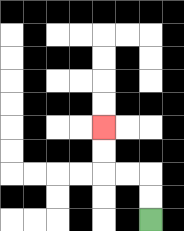{'start': '[6, 9]', 'end': '[4, 5]', 'path_directions': 'U,U,L,L,U,U', 'path_coordinates': '[[6, 9], [6, 8], [6, 7], [5, 7], [4, 7], [4, 6], [4, 5]]'}